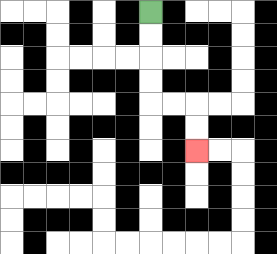{'start': '[6, 0]', 'end': '[8, 6]', 'path_directions': 'D,D,D,D,R,R,D,D', 'path_coordinates': '[[6, 0], [6, 1], [6, 2], [6, 3], [6, 4], [7, 4], [8, 4], [8, 5], [8, 6]]'}